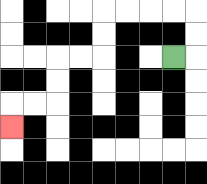{'start': '[7, 2]', 'end': '[0, 5]', 'path_directions': 'R,U,U,L,L,L,L,D,D,L,L,D,D,L,L,D', 'path_coordinates': '[[7, 2], [8, 2], [8, 1], [8, 0], [7, 0], [6, 0], [5, 0], [4, 0], [4, 1], [4, 2], [3, 2], [2, 2], [2, 3], [2, 4], [1, 4], [0, 4], [0, 5]]'}